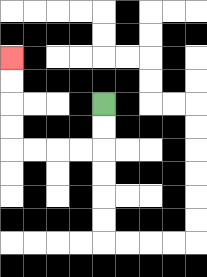{'start': '[4, 4]', 'end': '[0, 2]', 'path_directions': 'D,D,L,L,L,L,U,U,U,U', 'path_coordinates': '[[4, 4], [4, 5], [4, 6], [3, 6], [2, 6], [1, 6], [0, 6], [0, 5], [0, 4], [0, 3], [0, 2]]'}